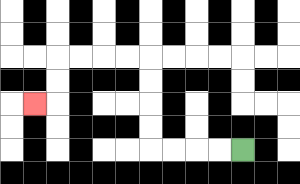{'start': '[10, 6]', 'end': '[1, 4]', 'path_directions': 'L,L,L,L,U,U,U,U,L,L,L,L,D,D,L', 'path_coordinates': '[[10, 6], [9, 6], [8, 6], [7, 6], [6, 6], [6, 5], [6, 4], [6, 3], [6, 2], [5, 2], [4, 2], [3, 2], [2, 2], [2, 3], [2, 4], [1, 4]]'}